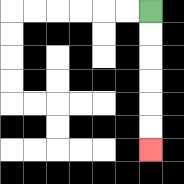{'start': '[6, 0]', 'end': '[6, 6]', 'path_directions': 'D,D,D,D,D,D', 'path_coordinates': '[[6, 0], [6, 1], [6, 2], [6, 3], [6, 4], [6, 5], [6, 6]]'}